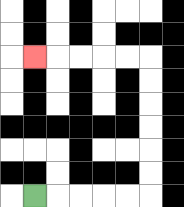{'start': '[1, 8]', 'end': '[1, 2]', 'path_directions': 'R,R,R,R,R,U,U,U,U,U,U,L,L,L,L,L', 'path_coordinates': '[[1, 8], [2, 8], [3, 8], [4, 8], [5, 8], [6, 8], [6, 7], [6, 6], [6, 5], [6, 4], [6, 3], [6, 2], [5, 2], [4, 2], [3, 2], [2, 2], [1, 2]]'}